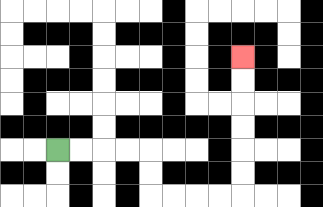{'start': '[2, 6]', 'end': '[10, 2]', 'path_directions': 'R,R,R,R,D,D,R,R,R,R,U,U,U,U,U,U', 'path_coordinates': '[[2, 6], [3, 6], [4, 6], [5, 6], [6, 6], [6, 7], [6, 8], [7, 8], [8, 8], [9, 8], [10, 8], [10, 7], [10, 6], [10, 5], [10, 4], [10, 3], [10, 2]]'}